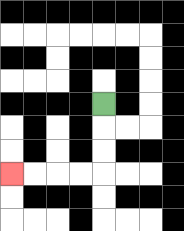{'start': '[4, 4]', 'end': '[0, 7]', 'path_directions': 'D,D,D,L,L,L,L', 'path_coordinates': '[[4, 4], [4, 5], [4, 6], [4, 7], [3, 7], [2, 7], [1, 7], [0, 7]]'}